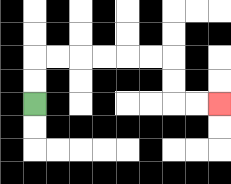{'start': '[1, 4]', 'end': '[9, 4]', 'path_directions': 'U,U,R,R,R,R,R,R,D,D,R,R', 'path_coordinates': '[[1, 4], [1, 3], [1, 2], [2, 2], [3, 2], [4, 2], [5, 2], [6, 2], [7, 2], [7, 3], [7, 4], [8, 4], [9, 4]]'}